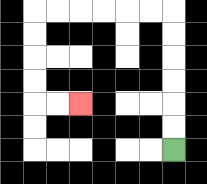{'start': '[7, 6]', 'end': '[3, 4]', 'path_directions': 'U,U,U,U,U,U,L,L,L,L,L,L,D,D,D,D,R,R', 'path_coordinates': '[[7, 6], [7, 5], [7, 4], [7, 3], [7, 2], [7, 1], [7, 0], [6, 0], [5, 0], [4, 0], [3, 0], [2, 0], [1, 0], [1, 1], [1, 2], [1, 3], [1, 4], [2, 4], [3, 4]]'}